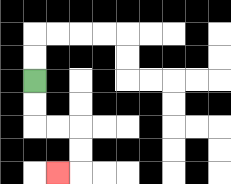{'start': '[1, 3]', 'end': '[2, 7]', 'path_directions': 'D,D,R,R,D,D,L', 'path_coordinates': '[[1, 3], [1, 4], [1, 5], [2, 5], [3, 5], [3, 6], [3, 7], [2, 7]]'}